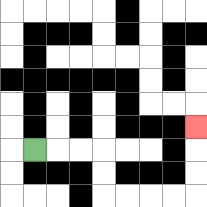{'start': '[1, 6]', 'end': '[8, 5]', 'path_directions': 'R,R,R,D,D,R,R,R,R,U,U,U', 'path_coordinates': '[[1, 6], [2, 6], [3, 6], [4, 6], [4, 7], [4, 8], [5, 8], [6, 8], [7, 8], [8, 8], [8, 7], [8, 6], [8, 5]]'}